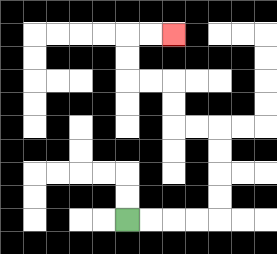{'start': '[5, 9]', 'end': '[7, 1]', 'path_directions': 'R,R,R,R,U,U,U,U,L,L,U,U,L,L,U,U,R,R', 'path_coordinates': '[[5, 9], [6, 9], [7, 9], [8, 9], [9, 9], [9, 8], [9, 7], [9, 6], [9, 5], [8, 5], [7, 5], [7, 4], [7, 3], [6, 3], [5, 3], [5, 2], [5, 1], [6, 1], [7, 1]]'}